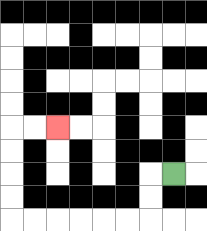{'start': '[7, 7]', 'end': '[2, 5]', 'path_directions': 'L,D,D,L,L,L,L,L,L,U,U,U,U,R,R', 'path_coordinates': '[[7, 7], [6, 7], [6, 8], [6, 9], [5, 9], [4, 9], [3, 9], [2, 9], [1, 9], [0, 9], [0, 8], [0, 7], [0, 6], [0, 5], [1, 5], [2, 5]]'}